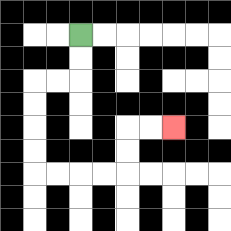{'start': '[3, 1]', 'end': '[7, 5]', 'path_directions': 'D,D,L,L,D,D,D,D,R,R,R,R,U,U,R,R', 'path_coordinates': '[[3, 1], [3, 2], [3, 3], [2, 3], [1, 3], [1, 4], [1, 5], [1, 6], [1, 7], [2, 7], [3, 7], [4, 7], [5, 7], [5, 6], [5, 5], [6, 5], [7, 5]]'}